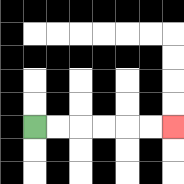{'start': '[1, 5]', 'end': '[7, 5]', 'path_directions': 'R,R,R,R,R,R', 'path_coordinates': '[[1, 5], [2, 5], [3, 5], [4, 5], [5, 5], [6, 5], [7, 5]]'}